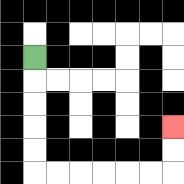{'start': '[1, 2]', 'end': '[7, 5]', 'path_directions': 'D,D,D,D,D,R,R,R,R,R,R,U,U', 'path_coordinates': '[[1, 2], [1, 3], [1, 4], [1, 5], [1, 6], [1, 7], [2, 7], [3, 7], [4, 7], [5, 7], [6, 7], [7, 7], [7, 6], [7, 5]]'}